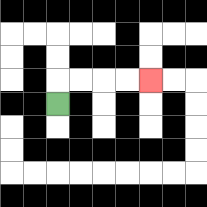{'start': '[2, 4]', 'end': '[6, 3]', 'path_directions': 'U,R,R,R,R', 'path_coordinates': '[[2, 4], [2, 3], [3, 3], [4, 3], [5, 3], [6, 3]]'}